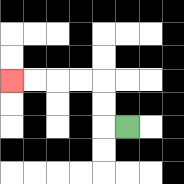{'start': '[5, 5]', 'end': '[0, 3]', 'path_directions': 'L,U,U,L,L,L,L', 'path_coordinates': '[[5, 5], [4, 5], [4, 4], [4, 3], [3, 3], [2, 3], [1, 3], [0, 3]]'}